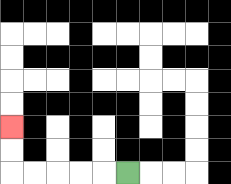{'start': '[5, 7]', 'end': '[0, 5]', 'path_directions': 'L,L,L,L,L,U,U', 'path_coordinates': '[[5, 7], [4, 7], [3, 7], [2, 7], [1, 7], [0, 7], [0, 6], [0, 5]]'}